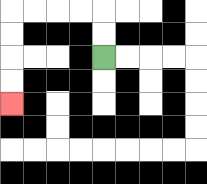{'start': '[4, 2]', 'end': '[0, 4]', 'path_directions': 'U,U,L,L,L,L,D,D,D,D', 'path_coordinates': '[[4, 2], [4, 1], [4, 0], [3, 0], [2, 0], [1, 0], [0, 0], [0, 1], [0, 2], [0, 3], [0, 4]]'}